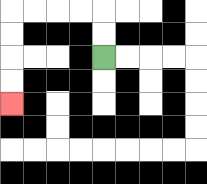{'start': '[4, 2]', 'end': '[0, 4]', 'path_directions': 'U,U,L,L,L,L,D,D,D,D', 'path_coordinates': '[[4, 2], [4, 1], [4, 0], [3, 0], [2, 0], [1, 0], [0, 0], [0, 1], [0, 2], [0, 3], [0, 4]]'}